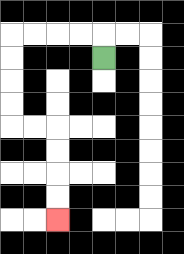{'start': '[4, 2]', 'end': '[2, 9]', 'path_directions': 'U,L,L,L,L,D,D,D,D,R,R,D,D,D,D', 'path_coordinates': '[[4, 2], [4, 1], [3, 1], [2, 1], [1, 1], [0, 1], [0, 2], [0, 3], [0, 4], [0, 5], [1, 5], [2, 5], [2, 6], [2, 7], [2, 8], [2, 9]]'}